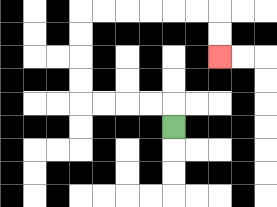{'start': '[7, 5]', 'end': '[9, 2]', 'path_directions': 'U,L,L,L,L,U,U,U,U,R,R,R,R,R,R,D,D', 'path_coordinates': '[[7, 5], [7, 4], [6, 4], [5, 4], [4, 4], [3, 4], [3, 3], [3, 2], [3, 1], [3, 0], [4, 0], [5, 0], [6, 0], [7, 0], [8, 0], [9, 0], [9, 1], [9, 2]]'}